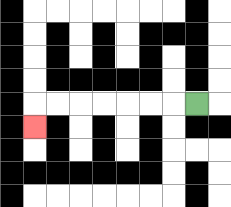{'start': '[8, 4]', 'end': '[1, 5]', 'path_directions': 'L,L,L,L,L,L,L,D', 'path_coordinates': '[[8, 4], [7, 4], [6, 4], [5, 4], [4, 4], [3, 4], [2, 4], [1, 4], [1, 5]]'}